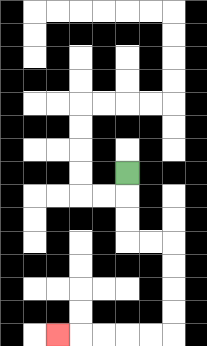{'start': '[5, 7]', 'end': '[2, 14]', 'path_directions': 'D,D,D,R,R,D,D,D,D,L,L,L,L,L', 'path_coordinates': '[[5, 7], [5, 8], [5, 9], [5, 10], [6, 10], [7, 10], [7, 11], [7, 12], [7, 13], [7, 14], [6, 14], [5, 14], [4, 14], [3, 14], [2, 14]]'}